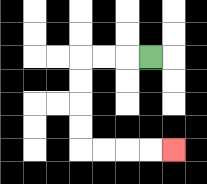{'start': '[6, 2]', 'end': '[7, 6]', 'path_directions': 'L,L,L,D,D,D,D,R,R,R,R', 'path_coordinates': '[[6, 2], [5, 2], [4, 2], [3, 2], [3, 3], [3, 4], [3, 5], [3, 6], [4, 6], [5, 6], [6, 6], [7, 6]]'}